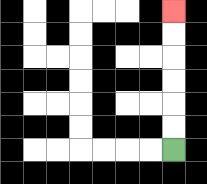{'start': '[7, 6]', 'end': '[7, 0]', 'path_directions': 'U,U,U,U,U,U', 'path_coordinates': '[[7, 6], [7, 5], [7, 4], [7, 3], [7, 2], [7, 1], [7, 0]]'}